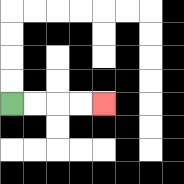{'start': '[0, 4]', 'end': '[4, 4]', 'path_directions': 'R,R,R,R', 'path_coordinates': '[[0, 4], [1, 4], [2, 4], [3, 4], [4, 4]]'}